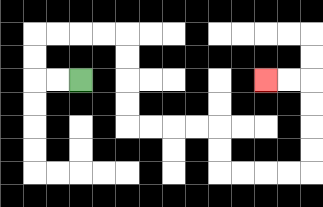{'start': '[3, 3]', 'end': '[11, 3]', 'path_directions': 'L,L,U,U,R,R,R,R,D,D,D,D,R,R,R,R,D,D,R,R,R,R,U,U,U,U,L,L', 'path_coordinates': '[[3, 3], [2, 3], [1, 3], [1, 2], [1, 1], [2, 1], [3, 1], [4, 1], [5, 1], [5, 2], [5, 3], [5, 4], [5, 5], [6, 5], [7, 5], [8, 5], [9, 5], [9, 6], [9, 7], [10, 7], [11, 7], [12, 7], [13, 7], [13, 6], [13, 5], [13, 4], [13, 3], [12, 3], [11, 3]]'}